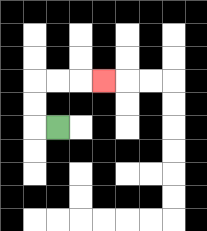{'start': '[2, 5]', 'end': '[4, 3]', 'path_directions': 'L,U,U,R,R,R', 'path_coordinates': '[[2, 5], [1, 5], [1, 4], [1, 3], [2, 3], [3, 3], [4, 3]]'}